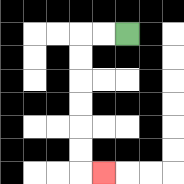{'start': '[5, 1]', 'end': '[4, 7]', 'path_directions': 'L,L,D,D,D,D,D,D,R', 'path_coordinates': '[[5, 1], [4, 1], [3, 1], [3, 2], [3, 3], [3, 4], [3, 5], [3, 6], [3, 7], [4, 7]]'}